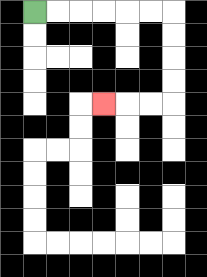{'start': '[1, 0]', 'end': '[4, 4]', 'path_directions': 'R,R,R,R,R,R,D,D,D,D,L,L,L', 'path_coordinates': '[[1, 0], [2, 0], [3, 0], [4, 0], [5, 0], [6, 0], [7, 0], [7, 1], [7, 2], [7, 3], [7, 4], [6, 4], [5, 4], [4, 4]]'}